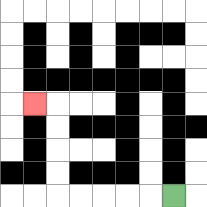{'start': '[7, 8]', 'end': '[1, 4]', 'path_directions': 'L,L,L,L,L,U,U,U,U,L', 'path_coordinates': '[[7, 8], [6, 8], [5, 8], [4, 8], [3, 8], [2, 8], [2, 7], [2, 6], [2, 5], [2, 4], [1, 4]]'}